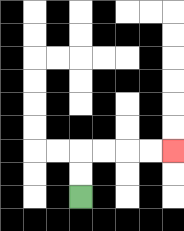{'start': '[3, 8]', 'end': '[7, 6]', 'path_directions': 'U,U,R,R,R,R', 'path_coordinates': '[[3, 8], [3, 7], [3, 6], [4, 6], [5, 6], [6, 6], [7, 6]]'}